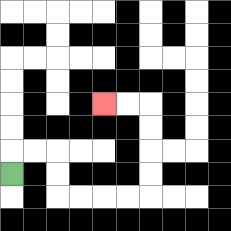{'start': '[0, 7]', 'end': '[4, 4]', 'path_directions': 'U,R,R,D,D,R,R,R,R,U,U,U,U,L,L', 'path_coordinates': '[[0, 7], [0, 6], [1, 6], [2, 6], [2, 7], [2, 8], [3, 8], [4, 8], [5, 8], [6, 8], [6, 7], [6, 6], [6, 5], [6, 4], [5, 4], [4, 4]]'}